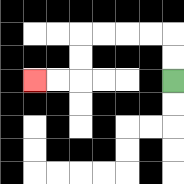{'start': '[7, 3]', 'end': '[1, 3]', 'path_directions': 'U,U,L,L,L,L,D,D,L,L', 'path_coordinates': '[[7, 3], [7, 2], [7, 1], [6, 1], [5, 1], [4, 1], [3, 1], [3, 2], [3, 3], [2, 3], [1, 3]]'}